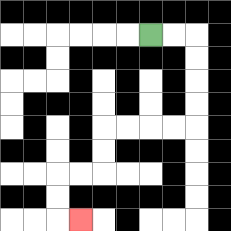{'start': '[6, 1]', 'end': '[3, 9]', 'path_directions': 'R,R,D,D,D,D,L,L,L,L,D,D,L,L,D,D,R', 'path_coordinates': '[[6, 1], [7, 1], [8, 1], [8, 2], [8, 3], [8, 4], [8, 5], [7, 5], [6, 5], [5, 5], [4, 5], [4, 6], [4, 7], [3, 7], [2, 7], [2, 8], [2, 9], [3, 9]]'}